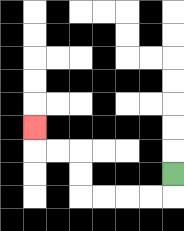{'start': '[7, 7]', 'end': '[1, 5]', 'path_directions': 'D,L,L,L,L,U,U,L,L,U', 'path_coordinates': '[[7, 7], [7, 8], [6, 8], [5, 8], [4, 8], [3, 8], [3, 7], [3, 6], [2, 6], [1, 6], [1, 5]]'}